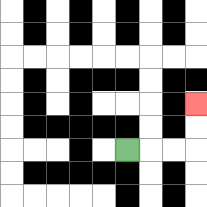{'start': '[5, 6]', 'end': '[8, 4]', 'path_directions': 'R,R,R,U,U', 'path_coordinates': '[[5, 6], [6, 6], [7, 6], [8, 6], [8, 5], [8, 4]]'}